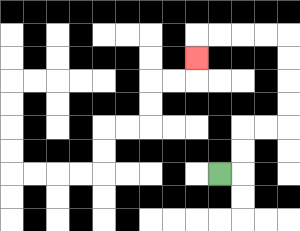{'start': '[9, 7]', 'end': '[8, 2]', 'path_directions': 'R,U,U,R,R,U,U,U,U,L,L,L,L,D', 'path_coordinates': '[[9, 7], [10, 7], [10, 6], [10, 5], [11, 5], [12, 5], [12, 4], [12, 3], [12, 2], [12, 1], [11, 1], [10, 1], [9, 1], [8, 1], [8, 2]]'}